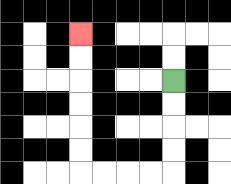{'start': '[7, 3]', 'end': '[3, 1]', 'path_directions': 'D,D,D,D,L,L,L,L,U,U,U,U,U,U', 'path_coordinates': '[[7, 3], [7, 4], [7, 5], [7, 6], [7, 7], [6, 7], [5, 7], [4, 7], [3, 7], [3, 6], [3, 5], [3, 4], [3, 3], [3, 2], [3, 1]]'}